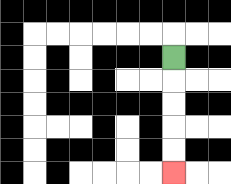{'start': '[7, 2]', 'end': '[7, 7]', 'path_directions': 'D,D,D,D,D', 'path_coordinates': '[[7, 2], [7, 3], [7, 4], [7, 5], [7, 6], [7, 7]]'}